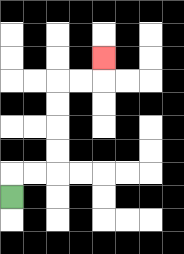{'start': '[0, 8]', 'end': '[4, 2]', 'path_directions': 'U,R,R,U,U,U,U,R,R,U', 'path_coordinates': '[[0, 8], [0, 7], [1, 7], [2, 7], [2, 6], [2, 5], [2, 4], [2, 3], [3, 3], [4, 3], [4, 2]]'}